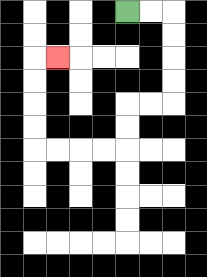{'start': '[5, 0]', 'end': '[2, 2]', 'path_directions': 'R,R,D,D,D,D,L,L,D,D,L,L,L,L,U,U,U,U,R', 'path_coordinates': '[[5, 0], [6, 0], [7, 0], [7, 1], [7, 2], [7, 3], [7, 4], [6, 4], [5, 4], [5, 5], [5, 6], [4, 6], [3, 6], [2, 6], [1, 6], [1, 5], [1, 4], [1, 3], [1, 2], [2, 2]]'}